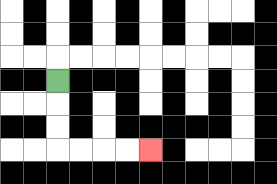{'start': '[2, 3]', 'end': '[6, 6]', 'path_directions': 'D,D,D,R,R,R,R', 'path_coordinates': '[[2, 3], [2, 4], [2, 5], [2, 6], [3, 6], [4, 6], [5, 6], [6, 6]]'}